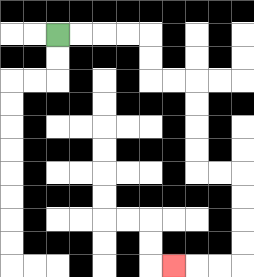{'start': '[2, 1]', 'end': '[7, 11]', 'path_directions': 'R,R,R,R,D,D,R,R,D,D,D,D,R,R,D,D,D,D,L,L,L', 'path_coordinates': '[[2, 1], [3, 1], [4, 1], [5, 1], [6, 1], [6, 2], [6, 3], [7, 3], [8, 3], [8, 4], [8, 5], [8, 6], [8, 7], [9, 7], [10, 7], [10, 8], [10, 9], [10, 10], [10, 11], [9, 11], [8, 11], [7, 11]]'}